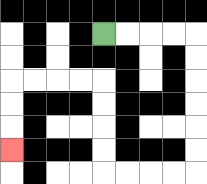{'start': '[4, 1]', 'end': '[0, 6]', 'path_directions': 'R,R,R,R,D,D,D,D,D,D,L,L,L,L,U,U,U,U,L,L,L,L,D,D,D', 'path_coordinates': '[[4, 1], [5, 1], [6, 1], [7, 1], [8, 1], [8, 2], [8, 3], [8, 4], [8, 5], [8, 6], [8, 7], [7, 7], [6, 7], [5, 7], [4, 7], [4, 6], [4, 5], [4, 4], [4, 3], [3, 3], [2, 3], [1, 3], [0, 3], [0, 4], [0, 5], [0, 6]]'}